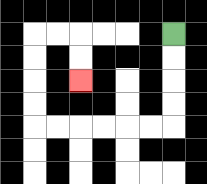{'start': '[7, 1]', 'end': '[3, 3]', 'path_directions': 'D,D,D,D,L,L,L,L,L,L,U,U,U,U,R,R,D,D', 'path_coordinates': '[[7, 1], [7, 2], [7, 3], [7, 4], [7, 5], [6, 5], [5, 5], [4, 5], [3, 5], [2, 5], [1, 5], [1, 4], [1, 3], [1, 2], [1, 1], [2, 1], [3, 1], [3, 2], [3, 3]]'}